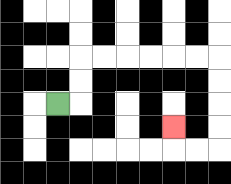{'start': '[2, 4]', 'end': '[7, 5]', 'path_directions': 'R,U,U,R,R,R,R,R,R,D,D,D,D,L,L,U', 'path_coordinates': '[[2, 4], [3, 4], [3, 3], [3, 2], [4, 2], [5, 2], [6, 2], [7, 2], [8, 2], [9, 2], [9, 3], [9, 4], [9, 5], [9, 6], [8, 6], [7, 6], [7, 5]]'}